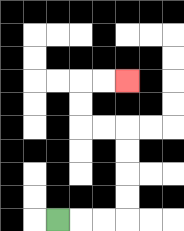{'start': '[2, 9]', 'end': '[5, 3]', 'path_directions': 'R,R,R,U,U,U,U,L,L,U,U,R,R', 'path_coordinates': '[[2, 9], [3, 9], [4, 9], [5, 9], [5, 8], [5, 7], [5, 6], [5, 5], [4, 5], [3, 5], [3, 4], [3, 3], [4, 3], [5, 3]]'}